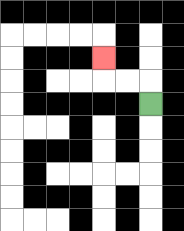{'start': '[6, 4]', 'end': '[4, 2]', 'path_directions': 'U,L,L,U', 'path_coordinates': '[[6, 4], [6, 3], [5, 3], [4, 3], [4, 2]]'}